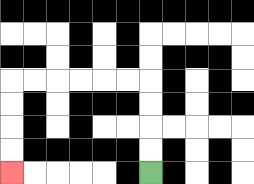{'start': '[6, 7]', 'end': '[0, 7]', 'path_directions': 'U,U,U,U,L,L,L,L,L,L,D,D,D,D', 'path_coordinates': '[[6, 7], [6, 6], [6, 5], [6, 4], [6, 3], [5, 3], [4, 3], [3, 3], [2, 3], [1, 3], [0, 3], [0, 4], [0, 5], [0, 6], [0, 7]]'}